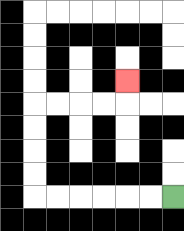{'start': '[7, 8]', 'end': '[5, 3]', 'path_directions': 'L,L,L,L,L,L,U,U,U,U,R,R,R,R,U', 'path_coordinates': '[[7, 8], [6, 8], [5, 8], [4, 8], [3, 8], [2, 8], [1, 8], [1, 7], [1, 6], [1, 5], [1, 4], [2, 4], [3, 4], [4, 4], [5, 4], [5, 3]]'}